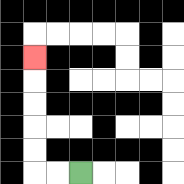{'start': '[3, 7]', 'end': '[1, 2]', 'path_directions': 'L,L,U,U,U,U,U', 'path_coordinates': '[[3, 7], [2, 7], [1, 7], [1, 6], [1, 5], [1, 4], [1, 3], [1, 2]]'}